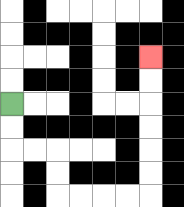{'start': '[0, 4]', 'end': '[6, 2]', 'path_directions': 'D,D,R,R,D,D,R,R,R,R,U,U,U,U,U,U', 'path_coordinates': '[[0, 4], [0, 5], [0, 6], [1, 6], [2, 6], [2, 7], [2, 8], [3, 8], [4, 8], [5, 8], [6, 8], [6, 7], [6, 6], [6, 5], [6, 4], [6, 3], [6, 2]]'}